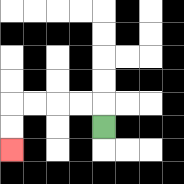{'start': '[4, 5]', 'end': '[0, 6]', 'path_directions': 'U,L,L,L,L,D,D', 'path_coordinates': '[[4, 5], [4, 4], [3, 4], [2, 4], [1, 4], [0, 4], [0, 5], [0, 6]]'}